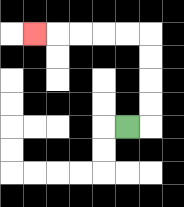{'start': '[5, 5]', 'end': '[1, 1]', 'path_directions': 'R,U,U,U,U,L,L,L,L,L', 'path_coordinates': '[[5, 5], [6, 5], [6, 4], [6, 3], [6, 2], [6, 1], [5, 1], [4, 1], [3, 1], [2, 1], [1, 1]]'}